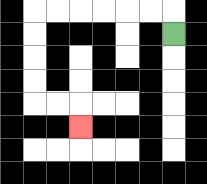{'start': '[7, 1]', 'end': '[3, 5]', 'path_directions': 'U,L,L,L,L,L,L,D,D,D,D,R,R,D', 'path_coordinates': '[[7, 1], [7, 0], [6, 0], [5, 0], [4, 0], [3, 0], [2, 0], [1, 0], [1, 1], [1, 2], [1, 3], [1, 4], [2, 4], [3, 4], [3, 5]]'}